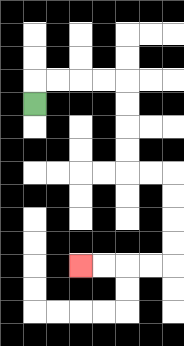{'start': '[1, 4]', 'end': '[3, 11]', 'path_directions': 'U,R,R,R,R,D,D,D,D,R,R,D,D,D,D,L,L,L,L', 'path_coordinates': '[[1, 4], [1, 3], [2, 3], [3, 3], [4, 3], [5, 3], [5, 4], [5, 5], [5, 6], [5, 7], [6, 7], [7, 7], [7, 8], [7, 9], [7, 10], [7, 11], [6, 11], [5, 11], [4, 11], [3, 11]]'}